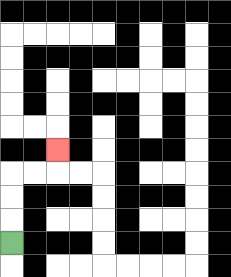{'start': '[0, 10]', 'end': '[2, 6]', 'path_directions': 'U,U,U,R,R,U', 'path_coordinates': '[[0, 10], [0, 9], [0, 8], [0, 7], [1, 7], [2, 7], [2, 6]]'}